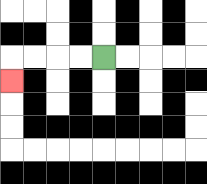{'start': '[4, 2]', 'end': '[0, 3]', 'path_directions': 'L,L,L,L,D', 'path_coordinates': '[[4, 2], [3, 2], [2, 2], [1, 2], [0, 2], [0, 3]]'}